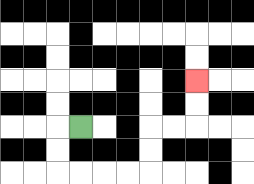{'start': '[3, 5]', 'end': '[8, 3]', 'path_directions': 'L,D,D,R,R,R,R,U,U,R,R,U,U', 'path_coordinates': '[[3, 5], [2, 5], [2, 6], [2, 7], [3, 7], [4, 7], [5, 7], [6, 7], [6, 6], [6, 5], [7, 5], [8, 5], [8, 4], [8, 3]]'}